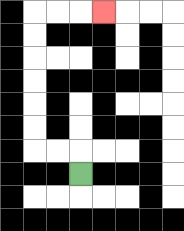{'start': '[3, 7]', 'end': '[4, 0]', 'path_directions': 'U,L,L,U,U,U,U,U,U,R,R,R', 'path_coordinates': '[[3, 7], [3, 6], [2, 6], [1, 6], [1, 5], [1, 4], [1, 3], [1, 2], [1, 1], [1, 0], [2, 0], [3, 0], [4, 0]]'}